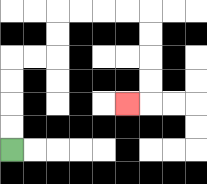{'start': '[0, 6]', 'end': '[5, 4]', 'path_directions': 'U,U,U,U,R,R,U,U,R,R,R,R,D,D,D,D,L', 'path_coordinates': '[[0, 6], [0, 5], [0, 4], [0, 3], [0, 2], [1, 2], [2, 2], [2, 1], [2, 0], [3, 0], [4, 0], [5, 0], [6, 0], [6, 1], [6, 2], [6, 3], [6, 4], [5, 4]]'}